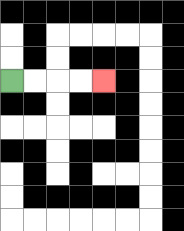{'start': '[0, 3]', 'end': '[4, 3]', 'path_directions': 'R,R,R,R', 'path_coordinates': '[[0, 3], [1, 3], [2, 3], [3, 3], [4, 3]]'}